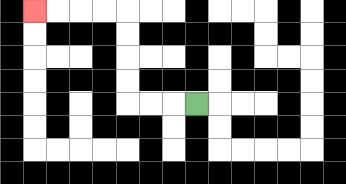{'start': '[8, 4]', 'end': '[1, 0]', 'path_directions': 'L,L,L,U,U,U,U,L,L,L,L', 'path_coordinates': '[[8, 4], [7, 4], [6, 4], [5, 4], [5, 3], [5, 2], [5, 1], [5, 0], [4, 0], [3, 0], [2, 0], [1, 0]]'}